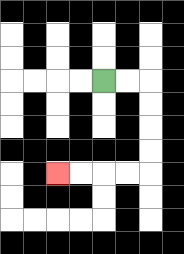{'start': '[4, 3]', 'end': '[2, 7]', 'path_directions': 'R,R,D,D,D,D,L,L,L,L', 'path_coordinates': '[[4, 3], [5, 3], [6, 3], [6, 4], [6, 5], [6, 6], [6, 7], [5, 7], [4, 7], [3, 7], [2, 7]]'}